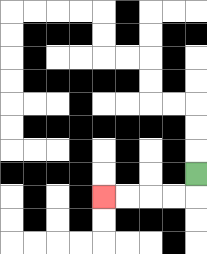{'start': '[8, 7]', 'end': '[4, 8]', 'path_directions': 'D,L,L,L,L', 'path_coordinates': '[[8, 7], [8, 8], [7, 8], [6, 8], [5, 8], [4, 8]]'}